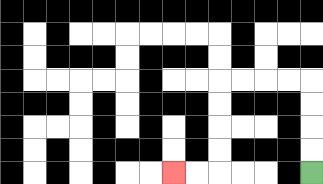{'start': '[13, 7]', 'end': '[7, 7]', 'path_directions': 'U,U,U,U,L,L,L,L,D,D,D,D,L,L', 'path_coordinates': '[[13, 7], [13, 6], [13, 5], [13, 4], [13, 3], [12, 3], [11, 3], [10, 3], [9, 3], [9, 4], [9, 5], [9, 6], [9, 7], [8, 7], [7, 7]]'}